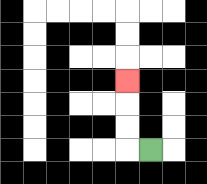{'start': '[6, 6]', 'end': '[5, 3]', 'path_directions': 'L,U,U,U', 'path_coordinates': '[[6, 6], [5, 6], [5, 5], [5, 4], [5, 3]]'}